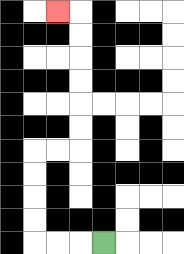{'start': '[4, 10]', 'end': '[2, 0]', 'path_directions': 'L,L,L,U,U,U,U,R,R,U,U,U,U,U,U,L', 'path_coordinates': '[[4, 10], [3, 10], [2, 10], [1, 10], [1, 9], [1, 8], [1, 7], [1, 6], [2, 6], [3, 6], [3, 5], [3, 4], [3, 3], [3, 2], [3, 1], [3, 0], [2, 0]]'}